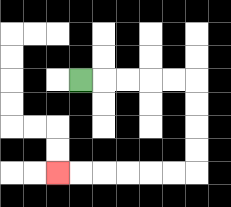{'start': '[3, 3]', 'end': '[2, 7]', 'path_directions': 'R,R,R,R,R,D,D,D,D,L,L,L,L,L,L', 'path_coordinates': '[[3, 3], [4, 3], [5, 3], [6, 3], [7, 3], [8, 3], [8, 4], [8, 5], [8, 6], [8, 7], [7, 7], [6, 7], [5, 7], [4, 7], [3, 7], [2, 7]]'}